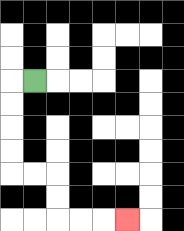{'start': '[1, 3]', 'end': '[5, 9]', 'path_directions': 'L,D,D,D,D,R,R,D,D,R,R,R', 'path_coordinates': '[[1, 3], [0, 3], [0, 4], [0, 5], [0, 6], [0, 7], [1, 7], [2, 7], [2, 8], [2, 9], [3, 9], [4, 9], [5, 9]]'}